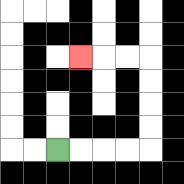{'start': '[2, 6]', 'end': '[3, 2]', 'path_directions': 'R,R,R,R,U,U,U,U,L,L,L', 'path_coordinates': '[[2, 6], [3, 6], [4, 6], [5, 6], [6, 6], [6, 5], [6, 4], [6, 3], [6, 2], [5, 2], [4, 2], [3, 2]]'}